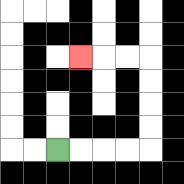{'start': '[2, 6]', 'end': '[3, 2]', 'path_directions': 'R,R,R,R,U,U,U,U,L,L,L', 'path_coordinates': '[[2, 6], [3, 6], [4, 6], [5, 6], [6, 6], [6, 5], [6, 4], [6, 3], [6, 2], [5, 2], [4, 2], [3, 2]]'}